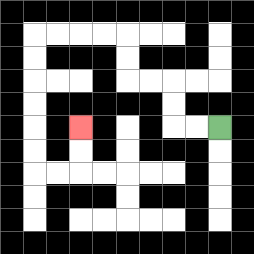{'start': '[9, 5]', 'end': '[3, 5]', 'path_directions': 'L,L,U,U,L,L,U,U,L,L,L,L,D,D,D,D,D,D,R,R,U,U', 'path_coordinates': '[[9, 5], [8, 5], [7, 5], [7, 4], [7, 3], [6, 3], [5, 3], [5, 2], [5, 1], [4, 1], [3, 1], [2, 1], [1, 1], [1, 2], [1, 3], [1, 4], [1, 5], [1, 6], [1, 7], [2, 7], [3, 7], [3, 6], [3, 5]]'}